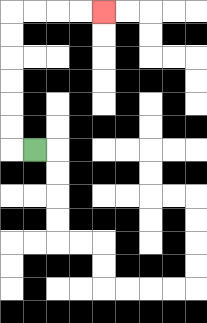{'start': '[1, 6]', 'end': '[4, 0]', 'path_directions': 'L,U,U,U,U,U,U,R,R,R,R', 'path_coordinates': '[[1, 6], [0, 6], [0, 5], [0, 4], [0, 3], [0, 2], [0, 1], [0, 0], [1, 0], [2, 0], [3, 0], [4, 0]]'}